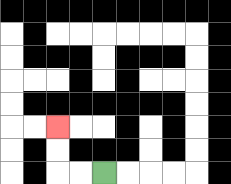{'start': '[4, 7]', 'end': '[2, 5]', 'path_directions': 'L,L,U,U', 'path_coordinates': '[[4, 7], [3, 7], [2, 7], [2, 6], [2, 5]]'}